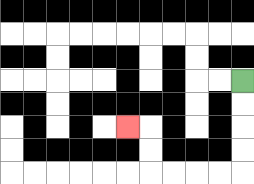{'start': '[10, 3]', 'end': '[5, 5]', 'path_directions': 'D,D,D,D,L,L,L,L,U,U,L', 'path_coordinates': '[[10, 3], [10, 4], [10, 5], [10, 6], [10, 7], [9, 7], [8, 7], [7, 7], [6, 7], [6, 6], [6, 5], [5, 5]]'}